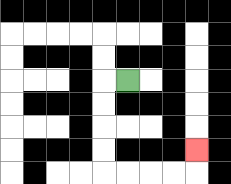{'start': '[5, 3]', 'end': '[8, 6]', 'path_directions': 'L,D,D,D,D,R,R,R,R,U', 'path_coordinates': '[[5, 3], [4, 3], [4, 4], [4, 5], [4, 6], [4, 7], [5, 7], [6, 7], [7, 7], [8, 7], [8, 6]]'}